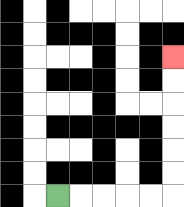{'start': '[2, 8]', 'end': '[7, 2]', 'path_directions': 'R,R,R,R,R,U,U,U,U,U,U', 'path_coordinates': '[[2, 8], [3, 8], [4, 8], [5, 8], [6, 8], [7, 8], [7, 7], [7, 6], [7, 5], [7, 4], [7, 3], [7, 2]]'}